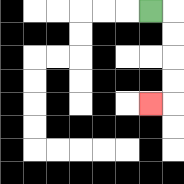{'start': '[6, 0]', 'end': '[6, 4]', 'path_directions': 'R,D,D,D,D,L', 'path_coordinates': '[[6, 0], [7, 0], [7, 1], [7, 2], [7, 3], [7, 4], [6, 4]]'}